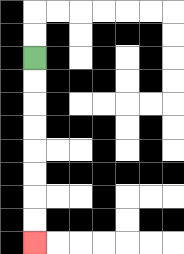{'start': '[1, 2]', 'end': '[1, 10]', 'path_directions': 'D,D,D,D,D,D,D,D', 'path_coordinates': '[[1, 2], [1, 3], [1, 4], [1, 5], [1, 6], [1, 7], [1, 8], [1, 9], [1, 10]]'}